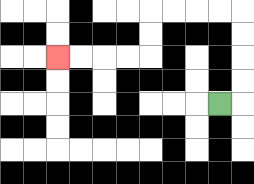{'start': '[9, 4]', 'end': '[2, 2]', 'path_directions': 'R,U,U,U,U,L,L,L,L,D,D,L,L,L,L', 'path_coordinates': '[[9, 4], [10, 4], [10, 3], [10, 2], [10, 1], [10, 0], [9, 0], [8, 0], [7, 0], [6, 0], [6, 1], [6, 2], [5, 2], [4, 2], [3, 2], [2, 2]]'}